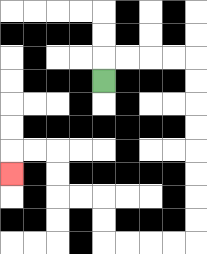{'start': '[4, 3]', 'end': '[0, 7]', 'path_directions': 'U,R,R,R,R,D,D,D,D,D,D,D,D,L,L,L,L,U,U,L,L,U,U,L,L,D', 'path_coordinates': '[[4, 3], [4, 2], [5, 2], [6, 2], [7, 2], [8, 2], [8, 3], [8, 4], [8, 5], [8, 6], [8, 7], [8, 8], [8, 9], [8, 10], [7, 10], [6, 10], [5, 10], [4, 10], [4, 9], [4, 8], [3, 8], [2, 8], [2, 7], [2, 6], [1, 6], [0, 6], [0, 7]]'}